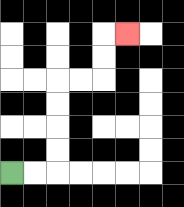{'start': '[0, 7]', 'end': '[5, 1]', 'path_directions': 'R,R,U,U,U,U,R,R,U,U,R', 'path_coordinates': '[[0, 7], [1, 7], [2, 7], [2, 6], [2, 5], [2, 4], [2, 3], [3, 3], [4, 3], [4, 2], [4, 1], [5, 1]]'}